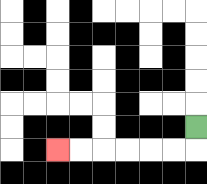{'start': '[8, 5]', 'end': '[2, 6]', 'path_directions': 'D,L,L,L,L,L,L', 'path_coordinates': '[[8, 5], [8, 6], [7, 6], [6, 6], [5, 6], [4, 6], [3, 6], [2, 6]]'}